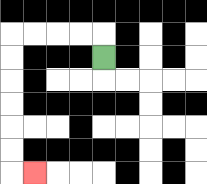{'start': '[4, 2]', 'end': '[1, 7]', 'path_directions': 'U,L,L,L,L,D,D,D,D,D,D,R', 'path_coordinates': '[[4, 2], [4, 1], [3, 1], [2, 1], [1, 1], [0, 1], [0, 2], [0, 3], [0, 4], [0, 5], [0, 6], [0, 7], [1, 7]]'}